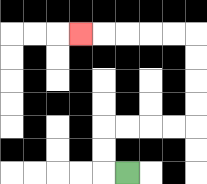{'start': '[5, 7]', 'end': '[3, 1]', 'path_directions': 'L,U,U,R,R,R,R,U,U,U,U,L,L,L,L,L', 'path_coordinates': '[[5, 7], [4, 7], [4, 6], [4, 5], [5, 5], [6, 5], [7, 5], [8, 5], [8, 4], [8, 3], [8, 2], [8, 1], [7, 1], [6, 1], [5, 1], [4, 1], [3, 1]]'}